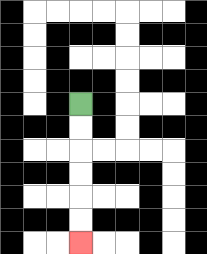{'start': '[3, 4]', 'end': '[3, 10]', 'path_directions': 'D,D,D,D,D,D', 'path_coordinates': '[[3, 4], [3, 5], [3, 6], [3, 7], [3, 8], [3, 9], [3, 10]]'}